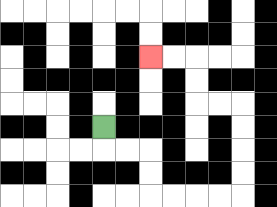{'start': '[4, 5]', 'end': '[6, 2]', 'path_directions': 'D,R,R,D,D,R,R,R,R,U,U,U,U,L,L,U,U,L,L', 'path_coordinates': '[[4, 5], [4, 6], [5, 6], [6, 6], [6, 7], [6, 8], [7, 8], [8, 8], [9, 8], [10, 8], [10, 7], [10, 6], [10, 5], [10, 4], [9, 4], [8, 4], [8, 3], [8, 2], [7, 2], [6, 2]]'}